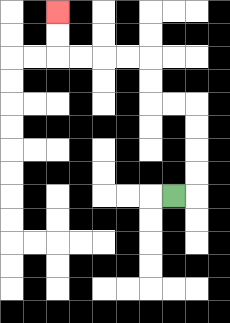{'start': '[7, 8]', 'end': '[2, 0]', 'path_directions': 'R,U,U,U,U,L,L,U,U,L,L,L,L,U,U', 'path_coordinates': '[[7, 8], [8, 8], [8, 7], [8, 6], [8, 5], [8, 4], [7, 4], [6, 4], [6, 3], [6, 2], [5, 2], [4, 2], [3, 2], [2, 2], [2, 1], [2, 0]]'}